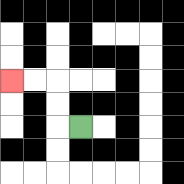{'start': '[3, 5]', 'end': '[0, 3]', 'path_directions': 'L,U,U,L,L', 'path_coordinates': '[[3, 5], [2, 5], [2, 4], [2, 3], [1, 3], [0, 3]]'}